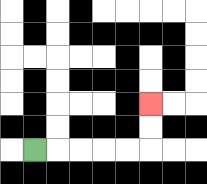{'start': '[1, 6]', 'end': '[6, 4]', 'path_directions': 'R,R,R,R,R,U,U', 'path_coordinates': '[[1, 6], [2, 6], [3, 6], [4, 6], [5, 6], [6, 6], [6, 5], [6, 4]]'}